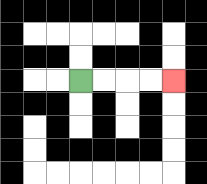{'start': '[3, 3]', 'end': '[7, 3]', 'path_directions': 'R,R,R,R', 'path_coordinates': '[[3, 3], [4, 3], [5, 3], [6, 3], [7, 3]]'}